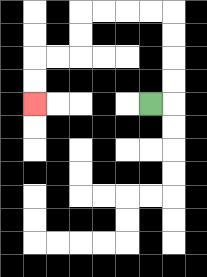{'start': '[6, 4]', 'end': '[1, 4]', 'path_directions': 'R,U,U,U,U,L,L,L,L,D,D,L,L,D,D', 'path_coordinates': '[[6, 4], [7, 4], [7, 3], [7, 2], [7, 1], [7, 0], [6, 0], [5, 0], [4, 0], [3, 0], [3, 1], [3, 2], [2, 2], [1, 2], [1, 3], [1, 4]]'}